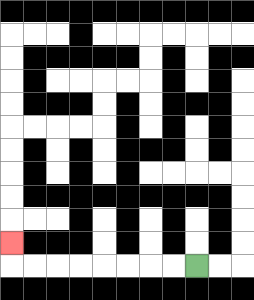{'start': '[8, 11]', 'end': '[0, 10]', 'path_directions': 'L,L,L,L,L,L,L,L,U', 'path_coordinates': '[[8, 11], [7, 11], [6, 11], [5, 11], [4, 11], [3, 11], [2, 11], [1, 11], [0, 11], [0, 10]]'}